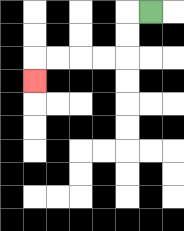{'start': '[6, 0]', 'end': '[1, 3]', 'path_directions': 'L,D,D,L,L,L,L,D', 'path_coordinates': '[[6, 0], [5, 0], [5, 1], [5, 2], [4, 2], [3, 2], [2, 2], [1, 2], [1, 3]]'}